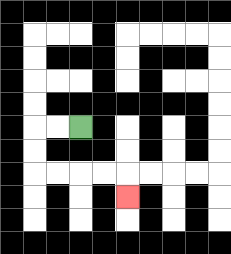{'start': '[3, 5]', 'end': '[5, 8]', 'path_directions': 'L,L,D,D,R,R,R,R,D', 'path_coordinates': '[[3, 5], [2, 5], [1, 5], [1, 6], [1, 7], [2, 7], [3, 7], [4, 7], [5, 7], [5, 8]]'}